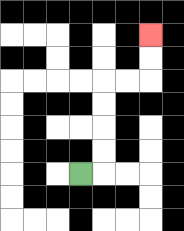{'start': '[3, 7]', 'end': '[6, 1]', 'path_directions': 'R,U,U,U,U,R,R,U,U', 'path_coordinates': '[[3, 7], [4, 7], [4, 6], [4, 5], [4, 4], [4, 3], [5, 3], [6, 3], [6, 2], [6, 1]]'}